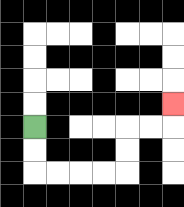{'start': '[1, 5]', 'end': '[7, 4]', 'path_directions': 'D,D,R,R,R,R,U,U,R,R,U', 'path_coordinates': '[[1, 5], [1, 6], [1, 7], [2, 7], [3, 7], [4, 7], [5, 7], [5, 6], [5, 5], [6, 5], [7, 5], [7, 4]]'}